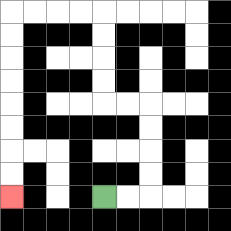{'start': '[4, 8]', 'end': '[0, 8]', 'path_directions': 'R,R,U,U,U,U,L,L,U,U,U,U,L,L,L,L,D,D,D,D,D,D,D,D', 'path_coordinates': '[[4, 8], [5, 8], [6, 8], [6, 7], [6, 6], [6, 5], [6, 4], [5, 4], [4, 4], [4, 3], [4, 2], [4, 1], [4, 0], [3, 0], [2, 0], [1, 0], [0, 0], [0, 1], [0, 2], [0, 3], [0, 4], [0, 5], [0, 6], [0, 7], [0, 8]]'}